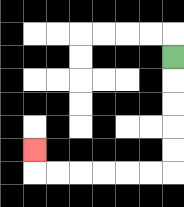{'start': '[7, 2]', 'end': '[1, 6]', 'path_directions': 'D,D,D,D,D,L,L,L,L,L,L,U', 'path_coordinates': '[[7, 2], [7, 3], [7, 4], [7, 5], [7, 6], [7, 7], [6, 7], [5, 7], [4, 7], [3, 7], [2, 7], [1, 7], [1, 6]]'}